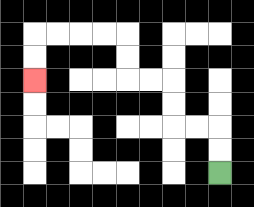{'start': '[9, 7]', 'end': '[1, 3]', 'path_directions': 'U,U,L,L,U,U,L,L,U,U,L,L,L,L,D,D', 'path_coordinates': '[[9, 7], [9, 6], [9, 5], [8, 5], [7, 5], [7, 4], [7, 3], [6, 3], [5, 3], [5, 2], [5, 1], [4, 1], [3, 1], [2, 1], [1, 1], [1, 2], [1, 3]]'}